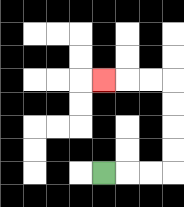{'start': '[4, 7]', 'end': '[4, 3]', 'path_directions': 'R,R,R,U,U,U,U,L,L,L', 'path_coordinates': '[[4, 7], [5, 7], [6, 7], [7, 7], [7, 6], [7, 5], [7, 4], [7, 3], [6, 3], [5, 3], [4, 3]]'}